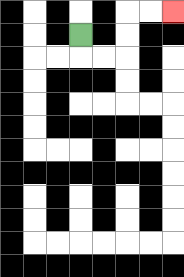{'start': '[3, 1]', 'end': '[7, 0]', 'path_directions': 'D,R,R,U,U,R,R', 'path_coordinates': '[[3, 1], [3, 2], [4, 2], [5, 2], [5, 1], [5, 0], [6, 0], [7, 0]]'}